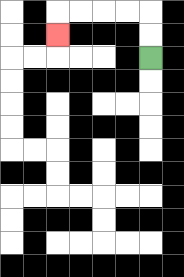{'start': '[6, 2]', 'end': '[2, 1]', 'path_directions': 'U,U,L,L,L,L,D', 'path_coordinates': '[[6, 2], [6, 1], [6, 0], [5, 0], [4, 0], [3, 0], [2, 0], [2, 1]]'}